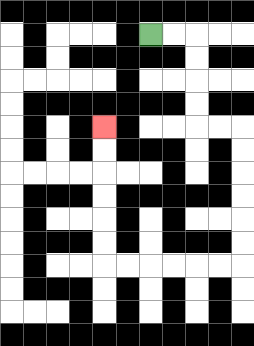{'start': '[6, 1]', 'end': '[4, 5]', 'path_directions': 'R,R,D,D,D,D,R,R,D,D,D,D,D,D,L,L,L,L,L,L,U,U,U,U,U,U', 'path_coordinates': '[[6, 1], [7, 1], [8, 1], [8, 2], [8, 3], [8, 4], [8, 5], [9, 5], [10, 5], [10, 6], [10, 7], [10, 8], [10, 9], [10, 10], [10, 11], [9, 11], [8, 11], [7, 11], [6, 11], [5, 11], [4, 11], [4, 10], [4, 9], [4, 8], [4, 7], [4, 6], [4, 5]]'}